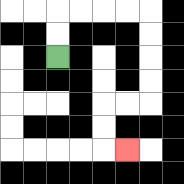{'start': '[2, 2]', 'end': '[5, 6]', 'path_directions': 'U,U,R,R,R,R,D,D,D,D,L,L,D,D,R', 'path_coordinates': '[[2, 2], [2, 1], [2, 0], [3, 0], [4, 0], [5, 0], [6, 0], [6, 1], [6, 2], [6, 3], [6, 4], [5, 4], [4, 4], [4, 5], [4, 6], [5, 6]]'}